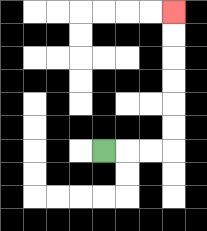{'start': '[4, 6]', 'end': '[7, 0]', 'path_directions': 'R,R,R,U,U,U,U,U,U', 'path_coordinates': '[[4, 6], [5, 6], [6, 6], [7, 6], [7, 5], [7, 4], [7, 3], [7, 2], [7, 1], [7, 0]]'}